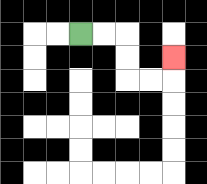{'start': '[3, 1]', 'end': '[7, 2]', 'path_directions': 'R,R,D,D,R,R,U', 'path_coordinates': '[[3, 1], [4, 1], [5, 1], [5, 2], [5, 3], [6, 3], [7, 3], [7, 2]]'}